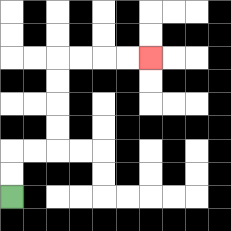{'start': '[0, 8]', 'end': '[6, 2]', 'path_directions': 'U,U,R,R,U,U,U,U,R,R,R,R', 'path_coordinates': '[[0, 8], [0, 7], [0, 6], [1, 6], [2, 6], [2, 5], [2, 4], [2, 3], [2, 2], [3, 2], [4, 2], [5, 2], [6, 2]]'}